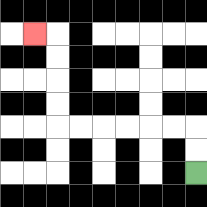{'start': '[8, 7]', 'end': '[1, 1]', 'path_directions': 'U,U,L,L,L,L,L,L,U,U,U,U,L', 'path_coordinates': '[[8, 7], [8, 6], [8, 5], [7, 5], [6, 5], [5, 5], [4, 5], [3, 5], [2, 5], [2, 4], [2, 3], [2, 2], [2, 1], [1, 1]]'}